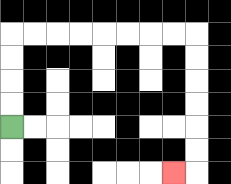{'start': '[0, 5]', 'end': '[7, 7]', 'path_directions': 'U,U,U,U,R,R,R,R,R,R,R,R,D,D,D,D,D,D,L', 'path_coordinates': '[[0, 5], [0, 4], [0, 3], [0, 2], [0, 1], [1, 1], [2, 1], [3, 1], [4, 1], [5, 1], [6, 1], [7, 1], [8, 1], [8, 2], [8, 3], [8, 4], [8, 5], [8, 6], [8, 7], [7, 7]]'}